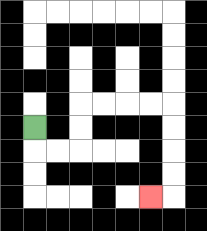{'start': '[1, 5]', 'end': '[6, 8]', 'path_directions': 'D,R,R,U,U,R,R,R,R,D,D,D,D,L', 'path_coordinates': '[[1, 5], [1, 6], [2, 6], [3, 6], [3, 5], [3, 4], [4, 4], [5, 4], [6, 4], [7, 4], [7, 5], [7, 6], [7, 7], [7, 8], [6, 8]]'}